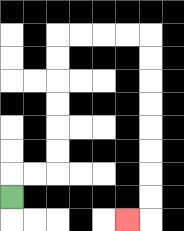{'start': '[0, 8]', 'end': '[5, 9]', 'path_directions': 'U,R,R,U,U,U,U,U,U,R,R,R,R,D,D,D,D,D,D,D,D,L', 'path_coordinates': '[[0, 8], [0, 7], [1, 7], [2, 7], [2, 6], [2, 5], [2, 4], [2, 3], [2, 2], [2, 1], [3, 1], [4, 1], [5, 1], [6, 1], [6, 2], [6, 3], [6, 4], [6, 5], [6, 6], [6, 7], [6, 8], [6, 9], [5, 9]]'}